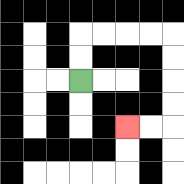{'start': '[3, 3]', 'end': '[5, 5]', 'path_directions': 'U,U,R,R,R,R,D,D,D,D,L,L', 'path_coordinates': '[[3, 3], [3, 2], [3, 1], [4, 1], [5, 1], [6, 1], [7, 1], [7, 2], [7, 3], [7, 4], [7, 5], [6, 5], [5, 5]]'}